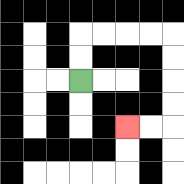{'start': '[3, 3]', 'end': '[5, 5]', 'path_directions': 'U,U,R,R,R,R,D,D,D,D,L,L', 'path_coordinates': '[[3, 3], [3, 2], [3, 1], [4, 1], [5, 1], [6, 1], [7, 1], [7, 2], [7, 3], [7, 4], [7, 5], [6, 5], [5, 5]]'}